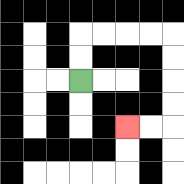{'start': '[3, 3]', 'end': '[5, 5]', 'path_directions': 'U,U,R,R,R,R,D,D,D,D,L,L', 'path_coordinates': '[[3, 3], [3, 2], [3, 1], [4, 1], [5, 1], [6, 1], [7, 1], [7, 2], [7, 3], [7, 4], [7, 5], [6, 5], [5, 5]]'}